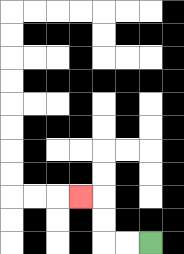{'start': '[6, 10]', 'end': '[3, 8]', 'path_directions': 'L,L,U,U,L', 'path_coordinates': '[[6, 10], [5, 10], [4, 10], [4, 9], [4, 8], [3, 8]]'}